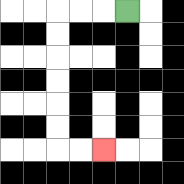{'start': '[5, 0]', 'end': '[4, 6]', 'path_directions': 'L,L,L,D,D,D,D,D,D,R,R', 'path_coordinates': '[[5, 0], [4, 0], [3, 0], [2, 0], [2, 1], [2, 2], [2, 3], [2, 4], [2, 5], [2, 6], [3, 6], [4, 6]]'}